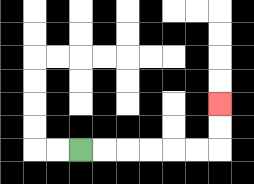{'start': '[3, 6]', 'end': '[9, 4]', 'path_directions': 'R,R,R,R,R,R,U,U', 'path_coordinates': '[[3, 6], [4, 6], [5, 6], [6, 6], [7, 6], [8, 6], [9, 6], [9, 5], [9, 4]]'}